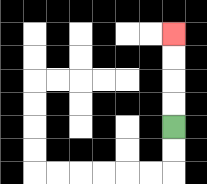{'start': '[7, 5]', 'end': '[7, 1]', 'path_directions': 'U,U,U,U', 'path_coordinates': '[[7, 5], [7, 4], [7, 3], [7, 2], [7, 1]]'}